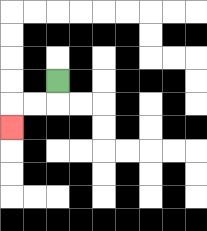{'start': '[2, 3]', 'end': '[0, 5]', 'path_directions': 'D,L,L,D', 'path_coordinates': '[[2, 3], [2, 4], [1, 4], [0, 4], [0, 5]]'}